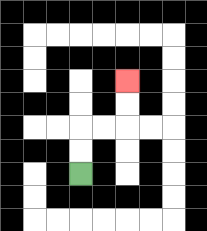{'start': '[3, 7]', 'end': '[5, 3]', 'path_directions': 'U,U,R,R,U,U', 'path_coordinates': '[[3, 7], [3, 6], [3, 5], [4, 5], [5, 5], [5, 4], [5, 3]]'}